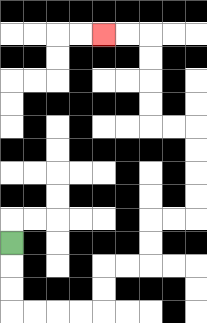{'start': '[0, 10]', 'end': '[4, 1]', 'path_directions': 'D,D,D,R,R,R,R,U,U,R,R,U,U,R,R,U,U,U,U,L,L,U,U,U,U,L,L', 'path_coordinates': '[[0, 10], [0, 11], [0, 12], [0, 13], [1, 13], [2, 13], [3, 13], [4, 13], [4, 12], [4, 11], [5, 11], [6, 11], [6, 10], [6, 9], [7, 9], [8, 9], [8, 8], [8, 7], [8, 6], [8, 5], [7, 5], [6, 5], [6, 4], [6, 3], [6, 2], [6, 1], [5, 1], [4, 1]]'}